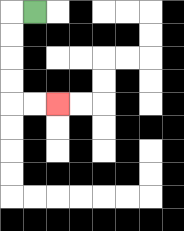{'start': '[1, 0]', 'end': '[2, 4]', 'path_directions': 'L,D,D,D,D,R,R', 'path_coordinates': '[[1, 0], [0, 0], [0, 1], [0, 2], [0, 3], [0, 4], [1, 4], [2, 4]]'}